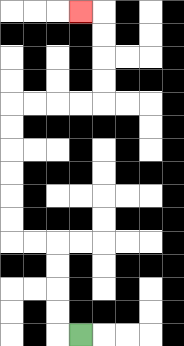{'start': '[3, 14]', 'end': '[3, 0]', 'path_directions': 'L,U,U,U,U,L,L,U,U,U,U,U,U,R,R,R,R,U,U,U,U,L', 'path_coordinates': '[[3, 14], [2, 14], [2, 13], [2, 12], [2, 11], [2, 10], [1, 10], [0, 10], [0, 9], [0, 8], [0, 7], [0, 6], [0, 5], [0, 4], [1, 4], [2, 4], [3, 4], [4, 4], [4, 3], [4, 2], [4, 1], [4, 0], [3, 0]]'}